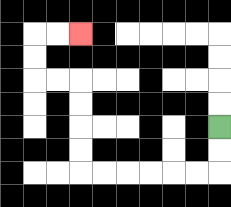{'start': '[9, 5]', 'end': '[3, 1]', 'path_directions': 'D,D,L,L,L,L,L,L,U,U,U,U,L,L,U,U,R,R', 'path_coordinates': '[[9, 5], [9, 6], [9, 7], [8, 7], [7, 7], [6, 7], [5, 7], [4, 7], [3, 7], [3, 6], [3, 5], [3, 4], [3, 3], [2, 3], [1, 3], [1, 2], [1, 1], [2, 1], [3, 1]]'}